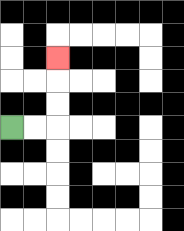{'start': '[0, 5]', 'end': '[2, 2]', 'path_directions': 'R,R,U,U,U', 'path_coordinates': '[[0, 5], [1, 5], [2, 5], [2, 4], [2, 3], [2, 2]]'}